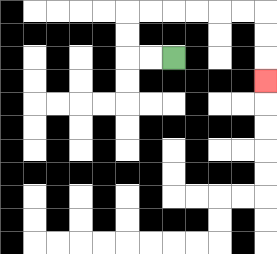{'start': '[7, 2]', 'end': '[11, 3]', 'path_directions': 'L,L,U,U,R,R,R,R,R,R,D,D,D', 'path_coordinates': '[[7, 2], [6, 2], [5, 2], [5, 1], [5, 0], [6, 0], [7, 0], [8, 0], [9, 0], [10, 0], [11, 0], [11, 1], [11, 2], [11, 3]]'}